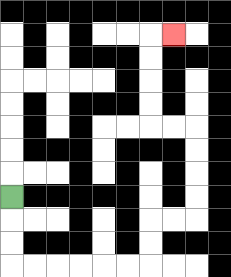{'start': '[0, 8]', 'end': '[7, 1]', 'path_directions': 'D,D,D,R,R,R,R,R,R,U,U,R,R,U,U,U,U,L,L,U,U,U,U,R', 'path_coordinates': '[[0, 8], [0, 9], [0, 10], [0, 11], [1, 11], [2, 11], [3, 11], [4, 11], [5, 11], [6, 11], [6, 10], [6, 9], [7, 9], [8, 9], [8, 8], [8, 7], [8, 6], [8, 5], [7, 5], [6, 5], [6, 4], [6, 3], [6, 2], [6, 1], [7, 1]]'}